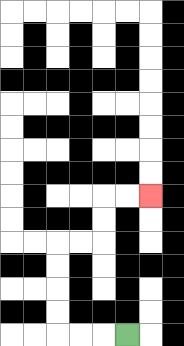{'start': '[5, 14]', 'end': '[6, 8]', 'path_directions': 'L,L,L,U,U,U,U,R,R,U,U,R,R', 'path_coordinates': '[[5, 14], [4, 14], [3, 14], [2, 14], [2, 13], [2, 12], [2, 11], [2, 10], [3, 10], [4, 10], [4, 9], [4, 8], [5, 8], [6, 8]]'}